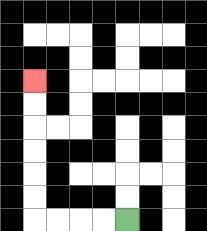{'start': '[5, 9]', 'end': '[1, 3]', 'path_directions': 'L,L,L,L,U,U,U,U,U,U', 'path_coordinates': '[[5, 9], [4, 9], [3, 9], [2, 9], [1, 9], [1, 8], [1, 7], [1, 6], [1, 5], [1, 4], [1, 3]]'}